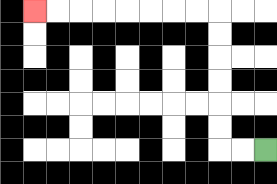{'start': '[11, 6]', 'end': '[1, 0]', 'path_directions': 'L,L,U,U,U,U,U,U,L,L,L,L,L,L,L,L', 'path_coordinates': '[[11, 6], [10, 6], [9, 6], [9, 5], [9, 4], [9, 3], [9, 2], [9, 1], [9, 0], [8, 0], [7, 0], [6, 0], [5, 0], [4, 0], [3, 0], [2, 0], [1, 0]]'}